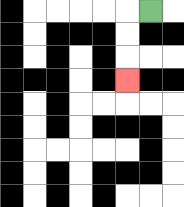{'start': '[6, 0]', 'end': '[5, 3]', 'path_directions': 'L,D,D,D', 'path_coordinates': '[[6, 0], [5, 0], [5, 1], [5, 2], [5, 3]]'}